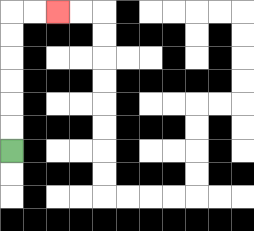{'start': '[0, 6]', 'end': '[2, 0]', 'path_directions': 'U,U,U,U,U,U,R,R', 'path_coordinates': '[[0, 6], [0, 5], [0, 4], [0, 3], [0, 2], [0, 1], [0, 0], [1, 0], [2, 0]]'}